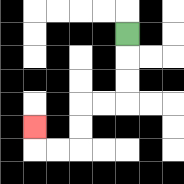{'start': '[5, 1]', 'end': '[1, 5]', 'path_directions': 'D,D,D,L,L,D,D,L,L,U', 'path_coordinates': '[[5, 1], [5, 2], [5, 3], [5, 4], [4, 4], [3, 4], [3, 5], [3, 6], [2, 6], [1, 6], [1, 5]]'}